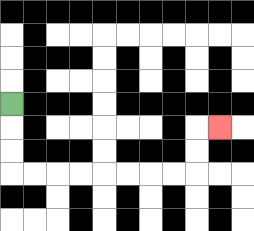{'start': '[0, 4]', 'end': '[9, 5]', 'path_directions': 'D,D,D,R,R,R,R,R,R,R,R,U,U,R', 'path_coordinates': '[[0, 4], [0, 5], [0, 6], [0, 7], [1, 7], [2, 7], [3, 7], [4, 7], [5, 7], [6, 7], [7, 7], [8, 7], [8, 6], [8, 5], [9, 5]]'}